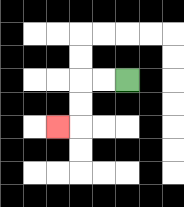{'start': '[5, 3]', 'end': '[2, 5]', 'path_directions': 'L,L,D,D,L', 'path_coordinates': '[[5, 3], [4, 3], [3, 3], [3, 4], [3, 5], [2, 5]]'}